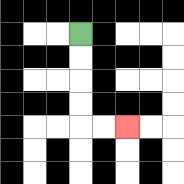{'start': '[3, 1]', 'end': '[5, 5]', 'path_directions': 'D,D,D,D,R,R', 'path_coordinates': '[[3, 1], [3, 2], [3, 3], [3, 4], [3, 5], [4, 5], [5, 5]]'}